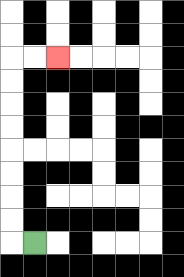{'start': '[1, 10]', 'end': '[2, 2]', 'path_directions': 'L,U,U,U,U,U,U,U,U,R,R', 'path_coordinates': '[[1, 10], [0, 10], [0, 9], [0, 8], [0, 7], [0, 6], [0, 5], [0, 4], [0, 3], [0, 2], [1, 2], [2, 2]]'}